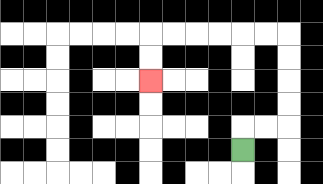{'start': '[10, 6]', 'end': '[6, 3]', 'path_directions': 'U,R,R,U,U,U,U,L,L,L,L,L,L,D,D', 'path_coordinates': '[[10, 6], [10, 5], [11, 5], [12, 5], [12, 4], [12, 3], [12, 2], [12, 1], [11, 1], [10, 1], [9, 1], [8, 1], [7, 1], [6, 1], [6, 2], [6, 3]]'}